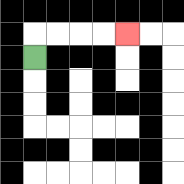{'start': '[1, 2]', 'end': '[5, 1]', 'path_directions': 'U,R,R,R,R', 'path_coordinates': '[[1, 2], [1, 1], [2, 1], [3, 1], [4, 1], [5, 1]]'}